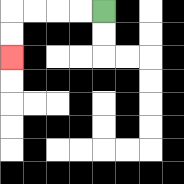{'start': '[4, 0]', 'end': '[0, 2]', 'path_directions': 'L,L,L,L,D,D', 'path_coordinates': '[[4, 0], [3, 0], [2, 0], [1, 0], [0, 0], [0, 1], [0, 2]]'}